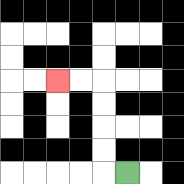{'start': '[5, 7]', 'end': '[2, 3]', 'path_directions': 'L,U,U,U,U,L,L', 'path_coordinates': '[[5, 7], [4, 7], [4, 6], [4, 5], [4, 4], [4, 3], [3, 3], [2, 3]]'}